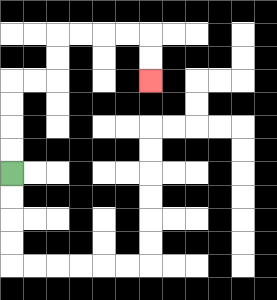{'start': '[0, 7]', 'end': '[6, 3]', 'path_directions': 'U,U,U,U,R,R,U,U,R,R,R,R,D,D', 'path_coordinates': '[[0, 7], [0, 6], [0, 5], [0, 4], [0, 3], [1, 3], [2, 3], [2, 2], [2, 1], [3, 1], [4, 1], [5, 1], [6, 1], [6, 2], [6, 3]]'}